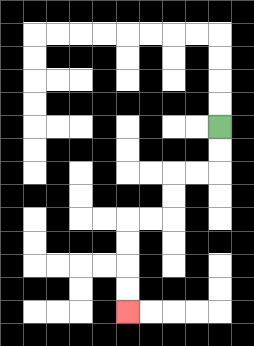{'start': '[9, 5]', 'end': '[5, 13]', 'path_directions': 'D,D,L,L,D,D,L,L,D,D,D,D', 'path_coordinates': '[[9, 5], [9, 6], [9, 7], [8, 7], [7, 7], [7, 8], [7, 9], [6, 9], [5, 9], [5, 10], [5, 11], [5, 12], [5, 13]]'}